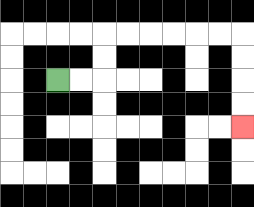{'start': '[2, 3]', 'end': '[10, 5]', 'path_directions': 'R,R,U,U,R,R,R,R,R,R,D,D,D,D', 'path_coordinates': '[[2, 3], [3, 3], [4, 3], [4, 2], [4, 1], [5, 1], [6, 1], [7, 1], [8, 1], [9, 1], [10, 1], [10, 2], [10, 3], [10, 4], [10, 5]]'}